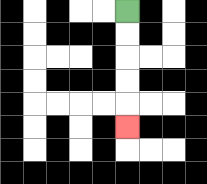{'start': '[5, 0]', 'end': '[5, 5]', 'path_directions': 'D,D,D,D,D', 'path_coordinates': '[[5, 0], [5, 1], [5, 2], [5, 3], [5, 4], [5, 5]]'}